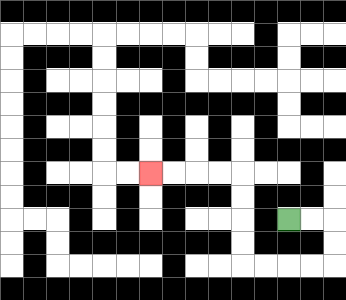{'start': '[12, 9]', 'end': '[6, 7]', 'path_directions': 'R,R,D,D,L,L,L,L,U,U,U,U,L,L,L,L', 'path_coordinates': '[[12, 9], [13, 9], [14, 9], [14, 10], [14, 11], [13, 11], [12, 11], [11, 11], [10, 11], [10, 10], [10, 9], [10, 8], [10, 7], [9, 7], [8, 7], [7, 7], [6, 7]]'}